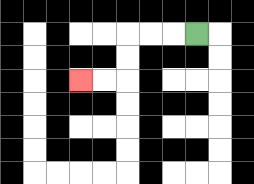{'start': '[8, 1]', 'end': '[3, 3]', 'path_directions': 'L,L,L,D,D,L,L', 'path_coordinates': '[[8, 1], [7, 1], [6, 1], [5, 1], [5, 2], [5, 3], [4, 3], [3, 3]]'}